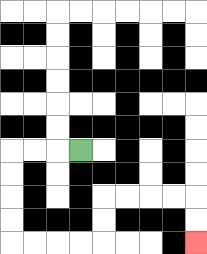{'start': '[3, 6]', 'end': '[8, 10]', 'path_directions': 'L,L,L,D,D,D,D,R,R,R,R,U,U,R,R,R,R,D,D', 'path_coordinates': '[[3, 6], [2, 6], [1, 6], [0, 6], [0, 7], [0, 8], [0, 9], [0, 10], [1, 10], [2, 10], [3, 10], [4, 10], [4, 9], [4, 8], [5, 8], [6, 8], [7, 8], [8, 8], [8, 9], [8, 10]]'}